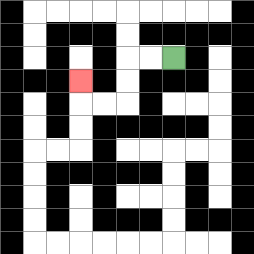{'start': '[7, 2]', 'end': '[3, 3]', 'path_directions': 'L,L,D,D,L,L,U', 'path_coordinates': '[[7, 2], [6, 2], [5, 2], [5, 3], [5, 4], [4, 4], [3, 4], [3, 3]]'}